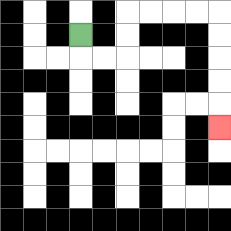{'start': '[3, 1]', 'end': '[9, 5]', 'path_directions': 'D,R,R,U,U,R,R,R,R,D,D,D,D,D', 'path_coordinates': '[[3, 1], [3, 2], [4, 2], [5, 2], [5, 1], [5, 0], [6, 0], [7, 0], [8, 0], [9, 0], [9, 1], [9, 2], [9, 3], [9, 4], [9, 5]]'}